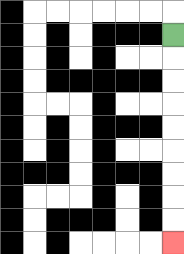{'start': '[7, 1]', 'end': '[7, 10]', 'path_directions': 'D,D,D,D,D,D,D,D,D', 'path_coordinates': '[[7, 1], [7, 2], [7, 3], [7, 4], [7, 5], [7, 6], [7, 7], [7, 8], [7, 9], [7, 10]]'}